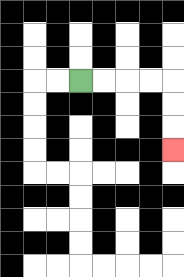{'start': '[3, 3]', 'end': '[7, 6]', 'path_directions': 'R,R,R,R,D,D,D', 'path_coordinates': '[[3, 3], [4, 3], [5, 3], [6, 3], [7, 3], [7, 4], [7, 5], [7, 6]]'}